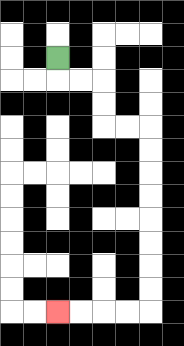{'start': '[2, 2]', 'end': '[2, 13]', 'path_directions': 'D,R,R,D,D,R,R,D,D,D,D,D,D,D,D,L,L,L,L', 'path_coordinates': '[[2, 2], [2, 3], [3, 3], [4, 3], [4, 4], [4, 5], [5, 5], [6, 5], [6, 6], [6, 7], [6, 8], [6, 9], [6, 10], [6, 11], [6, 12], [6, 13], [5, 13], [4, 13], [3, 13], [2, 13]]'}